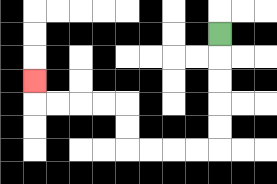{'start': '[9, 1]', 'end': '[1, 3]', 'path_directions': 'D,D,D,D,D,L,L,L,L,U,U,L,L,L,L,U', 'path_coordinates': '[[9, 1], [9, 2], [9, 3], [9, 4], [9, 5], [9, 6], [8, 6], [7, 6], [6, 6], [5, 6], [5, 5], [5, 4], [4, 4], [3, 4], [2, 4], [1, 4], [1, 3]]'}